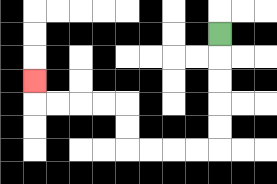{'start': '[9, 1]', 'end': '[1, 3]', 'path_directions': 'D,D,D,D,D,L,L,L,L,U,U,L,L,L,L,U', 'path_coordinates': '[[9, 1], [9, 2], [9, 3], [9, 4], [9, 5], [9, 6], [8, 6], [7, 6], [6, 6], [5, 6], [5, 5], [5, 4], [4, 4], [3, 4], [2, 4], [1, 4], [1, 3]]'}